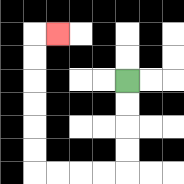{'start': '[5, 3]', 'end': '[2, 1]', 'path_directions': 'D,D,D,D,L,L,L,L,U,U,U,U,U,U,R', 'path_coordinates': '[[5, 3], [5, 4], [5, 5], [5, 6], [5, 7], [4, 7], [3, 7], [2, 7], [1, 7], [1, 6], [1, 5], [1, 4], [1, 3], [1, 2], [1, 1], [2, 1]]'}